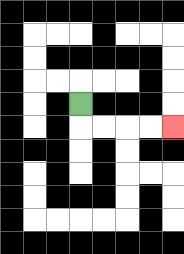{'start': '[3, 4]', 'end': '[7, 5]', 'path_directions': 'D,R,R,R,R', 'path_coordinates': '[[3, 4], [3, 5], [4, 5], [5, 5], [6, 5], [7, 5]]'}